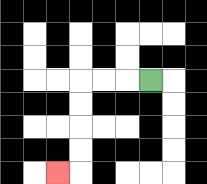{'start': '[6, 3]', 'end': '[2, 7]', 'path_directions': 'L,L,L,D,D,D,D,L', 'path_coordinates': '[[6, 3], [5, 3], [4, 3], [3, 3], [3, 4], [3, 5], [3, 6], [3, 7], [2, 7]]'}